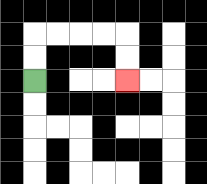{'start': '[1, 3]', 'end': '[5, 3]', 'path_directions': 'U,U,R,R,R,R,D,D', 'path_coordinates': '[[1, 3], [1, 2], [1, 1], [2, 1], [3, 1], [4, 1], [5, 1], [5, 2], [5, 3]]'}